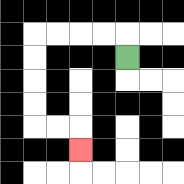{'start': '[5, 2]', 'end': '[3, 6]', 'path_directions': 'U,L,L,L,L,D,D,D,D,R,R,D', 'path_coordinates': '[[5, 2], [5, 1], [4, 1], [3, 1], [2, 1], [1, 1], [1, 2], [1, 3], [1, 4], [1, 5], [2, 5], [3, 5], [3, 6]]'}